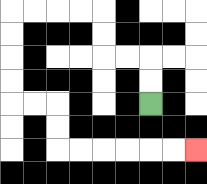{'start': '[6, 4]', 'end': '[8, 6]', 'path_directions': 'U,U,L,L,U,U,L,L,L,L,D,D,D,D,R,R,D,D,R,R,R,R,R,R', 'path_coordinates': '[[6, 4], [6, 3], [6, 2], [5, 2], [4, 2], [4, 1], [4, 0], [3, 0], [2, 0], [1, 0], [0, 0], [0, 1], [0, 2], [0, 3], [0, 4], [1, 4], [2, 4], [2, 5], [2, 6], [3, 6], [4, 6], [5, 6], [6, 6], [7, 6], [8, 6]]'}